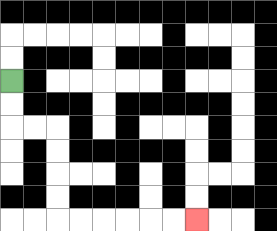{'start': '[0, 3]', 'end': '[8, 9]', 'path_directions': 'D,D,R,R,D,D,D,D,R,R,R,R,R,R', 'path_coordinates': '[[0, 3], [0, 4], [0, 5], [1, 5], [2, 5], [2, 6], [2, 7], [2, 8], [2, 9], [3, 9], [4, 9], [5, 9], [6, 9], [7, 9], [8, 9]]'}